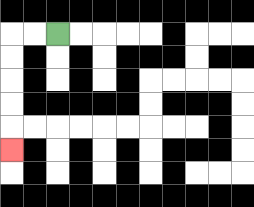{'start': '[2, 1]', 'end': '[0, 6]', 'path_directions': 'L,L,D,D,D,D,D', 'path_coordinates': '[[2, 1], [1, 1], [0, 1], [0, 2], [0, 3], [0, 4], [0, 5], [0, 6]]'}